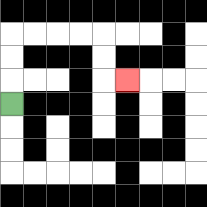{'start': '[0, 4]', 'end': '[5, 3]', 'path_directions': 'U,U,U,R,R,R,R,D,D,R', 'path_coordinates': '[[0, 4], [0, 3], [0, 2], [0, 1], [1, 1], [2, 1], [3, 1], [4, 1], [4, 2], [4, 3], [5, 3]]'}